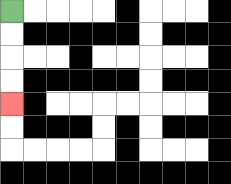{'start': '[0, 0]', 'end': '[0, 4]', 'path_directions': 'D,D,D,D', 'path_coordinates': '[[0, 0], [0, 1], [0, 2], [0, 3], [0, 4]]'}